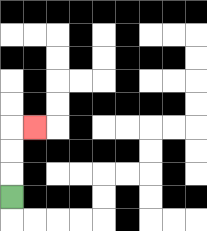{'start': '[0, 8]', 'end': '[1, 5]', 'path_directions': 'U,U,U,R', 'path_coordinates': '[[0, 8], [0, 7], [0, 6], [0, 5], [1, 5]]'}